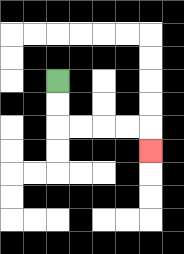{'start': '[2, 3]', 'end': '[6, 6]', 'path_directions': 'D,D,R,R,R,R,D', 'path_coordinates': '[[2, 3], [2, 4], [2, 5], [3, 5], [4, 5], [5, 5], [6, 5], [6, 6]]'}